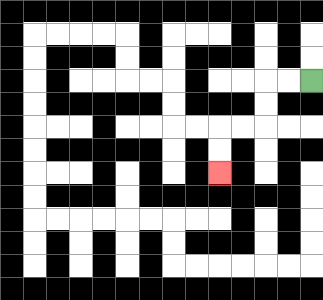{'start': '[13, 3]', 'end': '[9, 7]', 'path_directions': 'L,L,D,D,L,L,D,D', 'path_coordinates': '[[13, 3], [12, 3], [11, 3], [11, 4], [11, 5], [10, 5], [9, 5], [9, 6], [9, 7]]'}